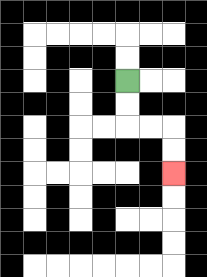{'start': '[5, 3]', 'end': '[7, 7]', 'path_directions': 'D,D,R,R,D,D', 'path_coordinates': '[[5, 3], [5, 4], [5, 5], [6, 5], [7, 5], [7, 6], [7, 7]]'}